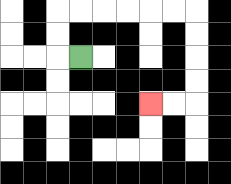{'start': '[3, 2]', 'end': '[6, 4]', 'path_directions': 'L,U,U,R,R,R,R,R,R,D,D,D,D,L,L', 'path_coordinates': '[[3, 2], [2, 2], [2, 1], [2, 0], [3, 0], [4, 0], [5, 0], [6, 0], [7, 0], [8, 0], [8, 1], [8, 2], [8, 3], [8, 4], [7, 4], [6, 4]]'}